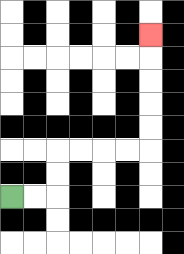{'start': '[0, 8]', 'end': '[6, 1]', 'path_directions': 'R,R,U,U,R,R,R,R,U,U,U,U,U', 'path_coordinates': '[[0, 8], [1, 8], [2, 8], [2, 7], [2, 6], [3, 6], [4, 6], [5, 6], [6, 6], [6, 5], [6, 4], [6, 3], [6, 2], [6, 1]]'}